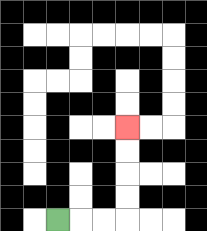{'start': '[2, 9]', 'end': '[5, 5]', 'path_directions': 'R,R,R,U,U,U,U', 'path_coordinates': '[[2, 9], [3, 9], [4, 9], [5, 9], [5, 8], [5, 7], [5, 6], [5, 5]]'}